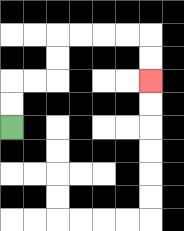{'start': '[0, 5]', 'end': '[6, 3]', 'path_directions': 'U,U,R,R,U,U,R,R,R,R,D,D', 'path_coordinates': '[[0, 5], [0, 4], [0, 3], [1, 3], [2, 3], [2, 2], [2, 1], [3, 1], [4, 1], [5, 1], [6, 1], [6, 2], [6, 3]]'}